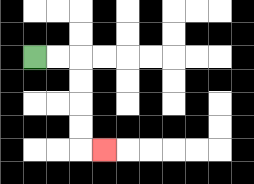{'start': '[1, 2]', 'end': '[4, 6]', 'path_directions': 'R,R,D,D,D,D,R', 'path_coordinates': '[[1, 2], [2, 2], [3, 2], [3, 3], [3, 4], [3, 5], [3, 6], [4, 6]]'}